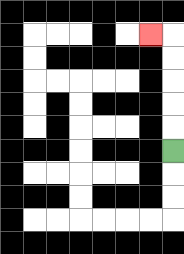{'start': '[7, 6]', 'end': '[6, 1]', 'path_directions': 'U,U,U,U,U,L', 'path_coordinates': '[[7, 6], [7, 5], [7, 4], [7, 3], [7, 2], [7, 1], [6, 1]]'}